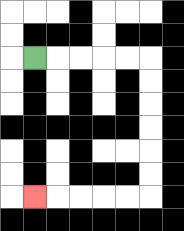{'start': '[1, 2]', 'end': '[1, 8]', 'path_directions': 'R,R,R,R,R,D,D,D,D,D,D,L,L,L,L,L', 'path_coordinates': '[[1, 2], [2, 2], [3, 2], [4, 2], [5, 2], [6, 2], [6, 3], [6, 4], [6, 5], [6, 6], [6, 7], [6, 8], [5, 8], [4, 8], [3, 8], [2, 8], [1, 8]]'}